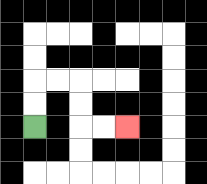{'start': '[1, 5]', 'end': '[5, 5]', 'path_directions': 'U,U,R,R,D,D,R,R', 'path_coordinates': '[[1, 5], [1, 4], [1, 3], [2, 3], [3, 3], [3, 4], [3, 5], [4, 5], [5, 5]]'}